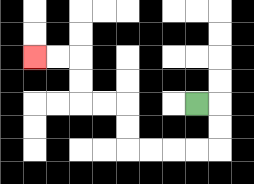{'start': '[8, 4]', 'end': '[1, 2]', 'path_directions': 'R,D,D,L,L,L,L,U,U,L,L,U,U,L,L', 'path_coordinates': '[[8, 4], [9, 4], [9, 5], [9, 6], [8, 6], [7, 6], [6, 6], [5, 6], [5, 5], [5, 4], [4, 4], [3, 4], [3, 3], [3, 2], [2, 2], [1, 2]]'}